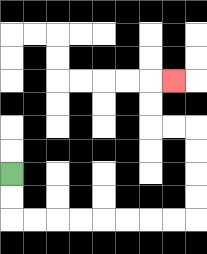{'start': '[0, 7]', 'end': '[7, 3]', 'path_directions': 'D,D,R,R,R,R,R,R,R,R,U,U,U,U,L,L,U,U,R', 'path_coordinates': '[[0, 7], [0, 8], [0, 9], [1, 9], [2, 9], [3, 9], [4, 9], [5, 9], [6, 9], [7, 9], [8, 9], [8, 8], [8, 7], [8, 6], [8, 5], [7, 5], [6, 5], [6, 4], [6, 3], [7, 3]]'}